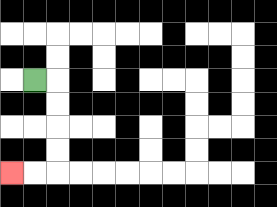{'start': '[1, 3]', 'end': '[0, 7]', 'path_directions': 'R,D,D,D,D,L,L', 'path_coordinates': '[[1, 3], [2, 3], [2, 4], [2, 5], [2, 6], [2, 7], [1, 7], [0, 7]]'}